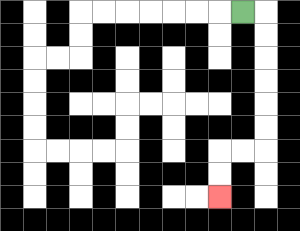{'start': '[10, 0]', 'end': '[9, 8]', 'path_directions': 'R,D,D,D,D,D,D,L,L,D,D', 'path_coordinates': '[[10, 0], [11, 0], [11, 1], [11, 2], [11, 3], [11, 4], [11, 5], [11, 6], [10, 6], [9, 6], [9, 7], [9, 8]]'}